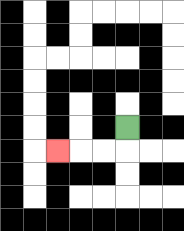{'start': '[5, 5]', 'end': '[2, 6]', 'path_directions': 'D,L,L,L', 'path_coordinates': '[[5, 5], [5, 6], [4, 6], [3, 6], [2, 6]]'}